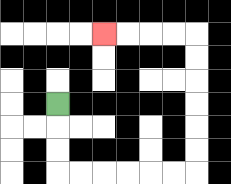{'start': '[2, 4]', 'end': '[4, 1]', 'path_directions': 'D,D,D,R,R,R,R,R,R,U,U,U,U,U,U,L,L,L,L', 'path_coordinates': '[[2, 4], [2, 5], [2, 6], [2, 7], [3, 7], [4, 7], [5, 7], [6, 7], [7, 7], [8, 7], [8, 6], [8, 5], [8, 4], [8, 3], [8, 2], [8, 1], [7, 1], [6, 1], [5, 1], [4, 1]]'}